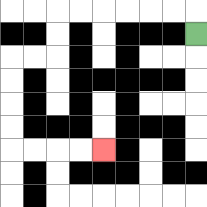{'start': '[8, 1]', 'end': '[4, 6]', 'path_directions': 'U,L,L,L,L,L,L,D,D,L,L,D,D,D,D,R,R,R,R', 'path_coordinates': '[[8, 1], [8, 0], [7, 0], [6, 0], [5, 0], [4, 0], [3, 0], [2, 0], [2, 1], [2, 2], [1, 2], [0, 2], [0, 3], [0, 4], [0, 5], [0, 6], [1, 6], [2, 6], [3, 6], [4, 6]]'}